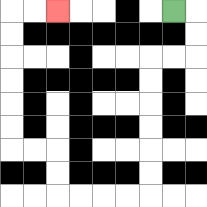{'start': '[7, 0]', 'end': '[2, 0]', 'path_directions': 'R,D,D,L,L,D,D,D,D,D,D,L,L,L,L,U,U,L,L,U,U,U,U,U,U,R,R', 'path_coordinates': '[[7, 0], [8, 0], [8, 1], [8, 2], [7, 2], [6, 2], [6, 3], [6, 4], [6, 5], [6, 6], [6, 7], [6, 8], [5, 8], [4, 8], [3, 8], [2, 8], [2, 7], [2, 6], [1, 6], [0, 6], [0, 5], [0, 4], [0, 3], [0, 2], [0, 1], [0, 0], [1, 0], [2, 0]]'}